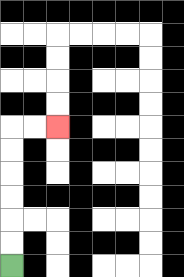{'start': '[0, 11]', 'end': '[2, 5]', 'path_directions': 'U,U,U,U,U,U,R,R', 'path_coordinates': '[[0, 11], [0, 10], [0, 9], [0, 8], [0, 7], [0, 6], [0, 5], [1, 5], [2, 5]]'}